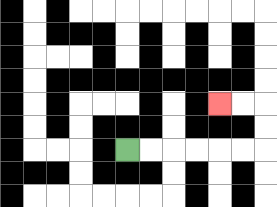{'start': '[5, 6]', 'end': '[9, 4]', 'path_directions': 'R,R,R,R,R,R,U,U,L,L', 'path_coordinates': '[[5, 6], [6, 6], [7, 6], [8, 6], [9, 6], [10, 6], [11, 6], [11, 5], [11, 4], [10, 4], [9, 4]]'}